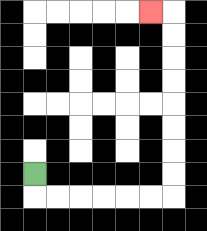{'start': '[1, 7]', 'end': '[6, 0]', 'path_directions': 'D,R,R,R,R,R,R,U,U,U,U,U,U,U,U,L', 'path_coordinates': '[[1, 7], [1, 8], [2, 8], [3, 8], [4, 8], [5, 8], [6, 8], [7, 8], [7, 7], [7, 6], [7, 5], [7, 4], [7, 3], [7, 2], [7, 1], [7, 0], [6, 0]]'}